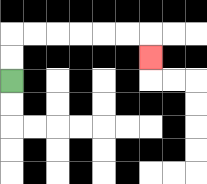{'start': '[0, 3]', 'end': '[6, 2]', 'path_directions': 'U,U,R,R,R,R,R,R,D', 'path_coordinates': '[[0, 3], [0, 2], [0, 1], [1, 1], [2, 1], [3, 1], [4, 1], [5, 1], [6, 1], [6, 2]]'}